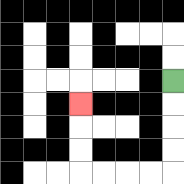{'start': '[7, 3]', 'end': '[3, 4]', 'path_directions': 'D,D,D,D,L,L,L,L,U,U,U', 'path_coordinates': '[[7, 3], [7, 4], [7, 5], [7, 6], [7, 7], [6, 7], [5, 7], [4, 7], [3, 7], [3, 6], [3, 5], [3, 4]]'}